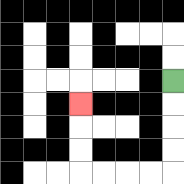{'start': '[7, 3]', 'end': '[3, 4]', 'path_directions': 'D,D,D,D,L,L,L,L,U,U,U', 'path_coordinates': '[[7, 3], [7, 4], [7, 5], [7, 6], [7, 7], [6, 7], [5, 7], [4, 7], [3, 7], [3, 6], [3, 5], [3, 4]]'}